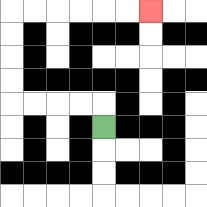{'start': '[4, 5]', 'end': '[6, 0]', 'path_directions': 'U,L,L,L,L,U,U,U,U,R,R,R,R,R,R', 'path_coordinates': '[[4, 5], [4, 4], [3, 4], [2, 4], [1, 4], [0, 4], [0, 3], [0, 2], [0, 1], [0, 0], [1, 0], [2, 0], [3, 0], [4, 0], [5, 0], [6, 0]]'}